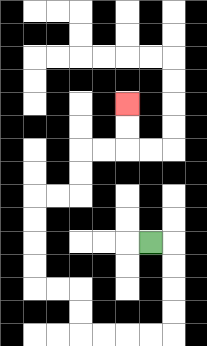{'start': '[6, 10]', 'end': '[5, 4]', 'path_directions': 'R,D,D,D,D,L,L,L,L,U,U,L,L,U,U,U,U,R,R,U,U,R,R,U,U', 'path_coordinates': '[[6, 10], [7, 10], [7, 11], [7, 12], [7, 13], [7, 14], [6, 14], [5, 14], [4, 14], [3, 14], [3, 13], [3, 12], [2, 12], [1, 12], [1, 11], [1, 10], [1, 9], [1, 8], [2, 8], [3, 8], [3, 7], [3, 6], [4, 6], [5, 6], [5, 5], [5, 4]]'}